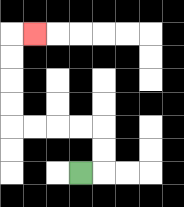{'start': '[3, 7]', 'end': '[1, 1]', 'path_directions': 'R,U,U,L,L,L,L,U,U,U,U,R', 'path_coordinates': '[[3, 7], [4, 7], [4, 6], [4, 5], [3, 5], [2, 5], [1, 5], [0, 5], [0, 4], [0, 3], [0, 2], [0, 1], [1, 1]]'}